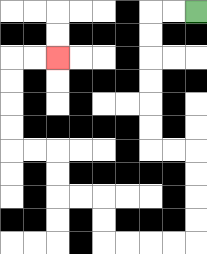{'start': '[8, 0]', 'end': '[2, 2]', 'path_directions': 'L,L,D,D,D,D,D,D,R,R,D,D,D,D,L,L,L,L,U,U,L,L,U,U,L,L,U,U,U,U,R,R', 'path_coordinates': '[[8, 0], [7, 0], [6, 0], [6, 1], [6, 2], [6, 3], [6, 4], [6, 5], [6, 6], [7, 6], [8, 6], [8, 7], [8, 8], [8, 9], [8, 10], [7, 10], [6, 10], [5, 10], [4, 10], [4, 9], [4, 8], [3, 8], [2, 8], [2, 7], [2, 6], [1, 6], [0, 6], [0, 5], [0, 4], [0, 3], [0, 2], [1, 2], [2, 2]]'}